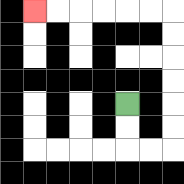{'start': '[5, 4]', 'end': '[1, 0]', 'path_directions': 'D,D,R,R,U,U,U,U,U,U,L,L,L,L,L,L', 'path_coordinates': '[[5, 4], [5, 5], [5, 6], [6, 6], [7, 6], [7, 5], [7, 4], [7, 3], [7, 2], [7, 1], [7, 0], [6, 0], [5, 0], [4, 0], [3, 0], [2, 0], [1, 0]]'}